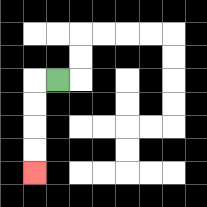{'start': '[2, 3]', 'end': '[1, 7]', 'path_directions': 'L,D,D,D,D', 'path_coordinates': '[[2, 3], [1, 3], [1, 4], [1, 5], [1, 6], [1, 7]]'}